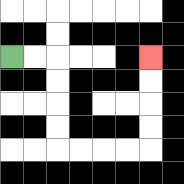{'start': '[0, 2]', 'end': '[6, 2]', 'path_directions': 'R,R,D,D,D,D,R,R,R,R,U,U,U,U', 'path_coordinates': '[[0, 2], [1, 2], [2, 2], [2, 3], [2, 4], [2, 5], [2, 6], [3, 6], [4, 6], [5, 6], [6, 6], [6, 5], [6, 4], [6, 3], [6, 2]]'}